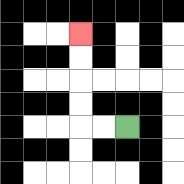{'start': '[5, 5]', 'end': '[3, 1]', 'path_directions': 'L,L,U,U,U,U', 'path_coordinates': '[[5, 5], [4, 5], [3, 5], [3, 4], [3, 3], [3, 2], [3, 1]]'}